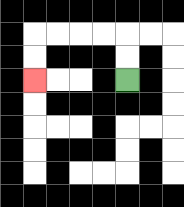{'start': '[5, 3]', 'end': '[1, 3]', 'path_directions': 'U,U,L,L,L,L,D,D', 'path_coordinates': '[[5, 3], [5, 2], [5, 1], [4, 1], [3, 1], [2, 1], [1, 1], [1, 2], [1, 3]]'}